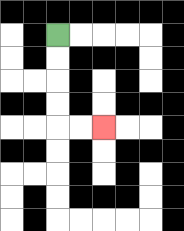{'start': '[2, 1]', 'end': '[4, 5]', 'path_directions': 'D,D,D,D,R,R', 'path_coordinates': '[[2, 1], [2, 2], [2, 3], [2, 4], [2, 5], [3, 5], [4, 5]]'}